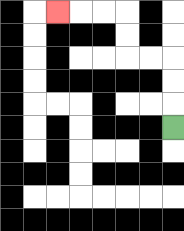{'start': '[7, 5]', 'end': '[2, 0]', 'path_directions': 'U,U,U,L,L,U,U,L,L,L', 'path_coordinates': '[[7, 5], [7, 4], [7, 3], [7, 2], [6, 2], [5, 2], [5, 1], [5, 0], [4, 0], [3, 0], [2, 0]]'}